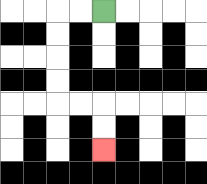{'start': '[4, 0]', 'end': '[4, 6]', 'path_directions': 'L,L,D,D,D,D,R,R,D,D', 'path_coordinates': '[[4, 0], [3, 0], [2, 0], [2, 1], [2, 2], [2, 3], [2, 4], [3, 4], [4, 4], [4, 5], [4, 6]]'}